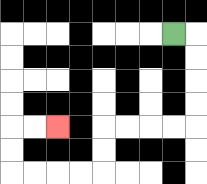{'start': '[7, 1]', 'end': '[2, 5]', 'path_directions': 'R,D,D,D,D,L,L,L,L,D,D,L,L,L,L,U,U,R,R', 'path_coordinates': '[[7, 1], [8, 1], [8, 2], [8, 3], [8, 4], [8, 5], [7, 5], [6, 5], [5, 5], [4, 5], [4, 6], [4, 7], [3, 7], [2, 7], [1, 7], [0, 7], [0, 6], [0, 5], [1, 5], [2, 5]]'}